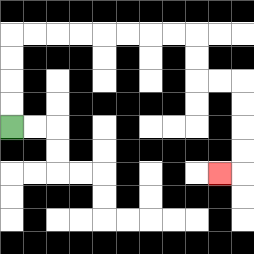{'start': '[0, 5]', 'end': '[9, 7]', 'path_directions': 'U,U,U,U,R,R,R,R,R,R,R,R,D,D,R,R,D,D,D,D,L', 'path_coordinates': '[[0, 5], [0, 4], [0, 3], [0, 2], [0, 1], [1, 1], [2, 1], [3, 1], [4, 1], [5, 1], [6, 1], [7, 1], [8, 1], [8, 2], [8, 3], [9, 3], [10, 3], [10, 4], [10, 5], [10, 6], [10, 7], [9, 7]]'}